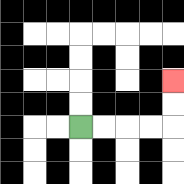{'start': '[3, 5]', 'end': '[7, 3]', 'path_directions': 'R,R,R,R,U,U', 'path_coordinates': '[[3, 5], [4, 5], [5, 5], [6, 5], [7, 5], [7, 4], [7, 3]]'}